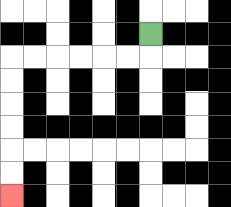{'start': '[6, 1]', 'end': '[0, 8]', 'path_directions': 'D,L,L,L,L,L,L,D,D,D,D,D,D', 'path_coordinates': '[[6, 1], [6, 2], [5, 2], [4, 2], [3, 2], [2, 2], [1, 2], [0, 2], [0, 3], [0, 4], [0, 5], [0, 6], [0, 7], [0, 8]]'}